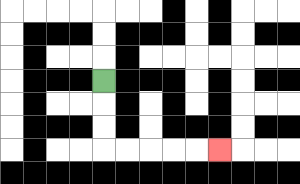{'start': '[4, 3]', 'end': '[9, 6]', 'path_directions': 'D,D,D,R,R,R,R,R', 'path_coordinates': '[[4, 3], [4, 4], [4, 5], [4, 6], [5, 6], [6, 6], [7, 6], [8, 6], [9, 6]]'}